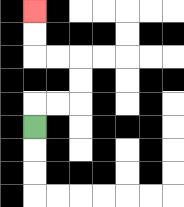{'start': '[1, 5]', 'end': '[1, 0]', 'path_directions': 'U,R,R,U,U,L,L,U,U', 'path_coordinates': '[[1, 5], [1, 4], [2, 4], [3, 4], [3, 3], [3, 2], [2, 2], [1, 2], [1, 1], [1, 0]]'}